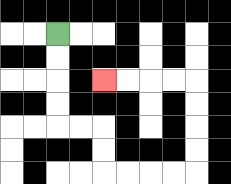{'start': '[2, 1]', 'end': '[4, 3]', 'path_directions': 'D,D,D,D,R,R,D,D,R,R,R,R,U,U,U,U,L,L,L,L', 'path_coordinates': '[[2, 1], [2, 2], [2, 3], [2, 4], [2, 5], [3, 5], [4, 5], [4, 6], [4, 7], [5, 7], [6, 7], [7, 7], [8, 7], [8, 6], [8, 5], [8, 4], [8, 3], [7, 3], [6, 3], [5, 3], [4, 3]]'}